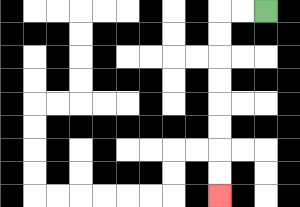{'start': '[11, 0]', 'end': '[9, 8]', 'path_directions': 'L,L,D,D,D,D,D,D,D,D', 'path_coordinates': '[[11, 0], [10, 0], [9, 0], [9, 1], [9, 2], [9, 3], [9, 4], [9, 5], [9, 6], [9, 7], [9, 8]]'}